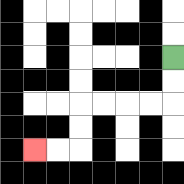{'start': '[7, 2]', 'end': '[1, 6]', 'path_directions': 'D,D,L,L,L,L,D,D,L,L', 'path_coordinates': '[[7, 2], [7, 3], [7, 4], [6, 4], [5, 4], [4, 4], [3, 4], [3, 5], [3, 6], [2, 6], [1, 6]]'}